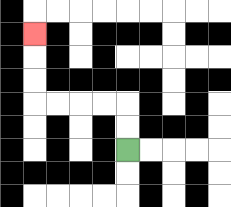{'start': '[5, 6]', 'end': '[1, 1]', 'path_directions': 'U,U,L,L,L,L,U,U,U', 'path_coordinates': '[[5, 6], [5, 5], [5, 4], [4, 4], [3, 4], [2, 4], [1, 4], [1, 3], [1, 2], [1, 1]]'}